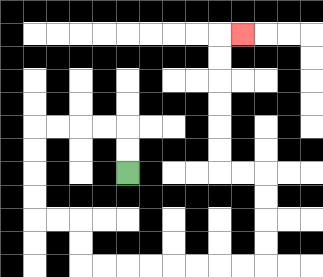{'start': '[5, 7]', 'end': '[10, 1]', 'path_directions': 'U,U,L,L,L,L,D,D,D,D,R,R,D,D,R,R,R,R,R,R,R,R,U,U,U,U,L,L,U,U,U,U,U,U,R', 'path_coordinates': '[[5, 7], [5, 6], [5, 5], [4, 5], [3, 5], [2, 5], [1, 5], [1, 6], [1, 7], [1, 8], [1, 9], [2, 9], [3, 9], [3, 10], [3, 11], [4, 11], [5, 11], [6, 11], [7, 11], [8, 11], [9, 11], [10, 11], [11, 11], [11, 10], [11, 9], [11, 8], [11, 7], [10, 7], [9, 7], [9, 6], [9, 5], [9, 4], [9, 3], [9, 2], [9, 1], [10, 1]]'}